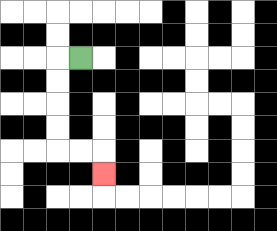{'start': '[3, 2]', 'end': '[4, 7]', 'path_directions': 'L,D,D,D,D,R,R,D', 'path_coordinates': '[[3, 2], [2, 2], [2, 3], [2, 4], [2, 5], [2, 6], [3, 6], [4, 6], [4, 7]]'}